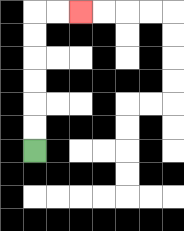{'start': '[1, 6]', 'end': '[3, 0]', 'path_directions': 'U,U,U,U,U,U,R,R', 'path_coordinates': '[[1, 6], [1, 5], [1, 4], [1, 3], [1, 2], [1, 1], [1, 0], [2, 0], [3, 0]]'}